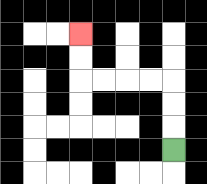{'start': '[7, 6]', 'end': '[3, 1]', 'path_directions': 'U,U,U,L,L,L,L,U,U', 'path_coordinates': '[[7, 6], [7, 5], [7, 4], [7, 3], [6, 3], [5, 3], [4, 3], [3, 3], [3, 2], [3, 1]]'}